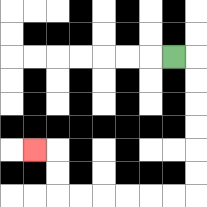{'start': '[7, 2]', 'end': '[1, 6]', 'path_directions': 'R,D,D,D,D,D,D,L,L,L,L,L,L,U,U,L', 'path_coordinates': '[[7, 2], [8, 2], [8, 3], [8, 4], [8, 5], [8, 6], [8, 7], [8, 8], [7, 8], [6, 8], [5, 8], [4, 8], [3, 8], [2, 8], [2, 7], [2, 6], [1, 6]]'}